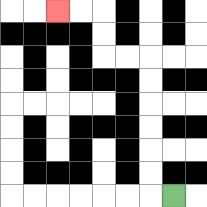{'start': '[7, 8]', 'end': '[2, 0]', 'path_directions': 'L,U,U,U,U,U,U,L,L,U,U,L,L', 'path_coordinates': '[[7, 8], [6, 8], [6, 7], [6, 6], [6, 5], [6, 4], [6, 3], [6, 2], [5, 2], [4, 2], [4, 1], [4, 0], [3, 0], [2, 0]]'}